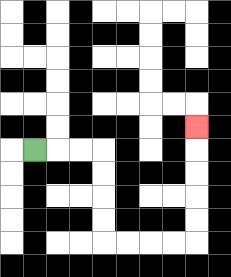{'start': '[1, 6]', 'end': '[8, 5]', 'path_directions': 'R,R,R,D,D,D,D,R,R,R,R,U,U,U,U,U', 'path_coordinates': '[[1, 6], [2, 6], [3, 6], [4, 6], [4, 7], [4, 8], [4, 9], [4, 10], [5, 10], [6, 10], [7, 10], [8, 10], [8, 9], [8, 8], [8, 7], [8, 6], [8, 5]]'}